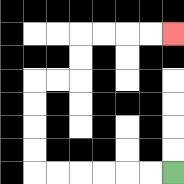{'start': '[7, 7]', 'end': '[7, 1]', 'path_directions': 'L,L,L,L,L,L,U,U,U,U,R,R,U,U,R,R,R,R', 'path_coordinates': '[[7, 7], [6, 7], [5, 7], [4, 7], [3, 7], [2, 7], [1, 7], [1, 6], [1, 5], [1, 4], [1, 3], [2, 3], [3, 3], [3, 2], [3, 1], [4, 1], [5, 1], [6, 1], [7, 1]]'}